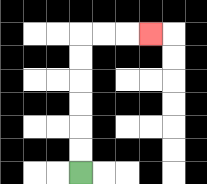{'start': '[3, 7]', 'end': '[6, 1]', 'path_directions': 'U,U,U,U,U,U,R,R,R', 'path_coordinates': '[[3, 7], [3, 6], [3, 5], [3, 4], [3, 3], [3, 2], [3, 1], [4, 1], [5, 1], [6, 1]]'}